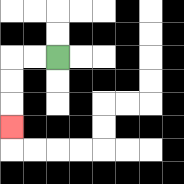{'start': '[2, 2]', 'end': '[0, 5]', 'path_directions': 'L,L,D,D,D', 'path_coordinates': '[[2, 2], [1, 2], [0, 2], [0, 3], [0, 4], [0, 5]]'}